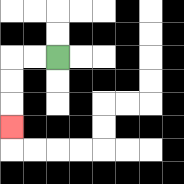{'start': '[2, 2]', 'end': '[0, 5]', 'path_directions': 'L,L,D,D,D', 'path_coordinates': '[[2, 2], [1, 2], [0, 2], [0, 3], [0, 4], [0, 5]]'}